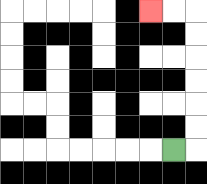{'start': '[7, 6]', 'end': '[6, 0]', 'path_directions': 'R,U,U,U,U,U,U,L,L', 'path_coordinates': '[[7, 6], [8, 6], [8, 5], [8, 4], [8, 3], [8, 2], [8, 1], [8, 0], [7, 0], [6, 0]]'}